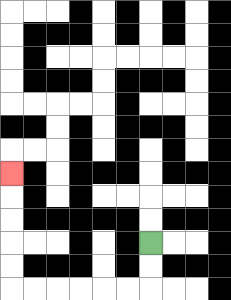{'start': '[6, 10]', 'end': '[0, 7]', 'path_directions': 'D,D,L,L,L,L,L,L,U,U,U,U,U', 'path_coordinates': '[[6, 10], [6, 11], [6, 12], [5, 12], [4, 12], [3, 12], [2, 12], [1, 12], [0, 12], [0, 11], [0, 10], [0, 9], [0, 8], [0, 7]]'}